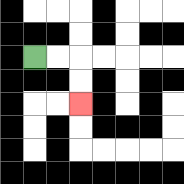{'start': '[1, 2]', 'end': '[3, 4]', 'path_directions': 'R,R,D,D', 'path_coordinates': '[[1, 2], [2, 2], [3, 2], [3, 3], [3, 4]]'}